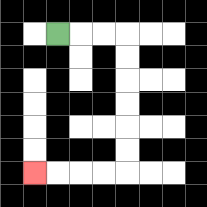{'start': '[2, 1]', 'end': '[1, 7]', 'path_directions': 'R,R,R,D,D,D,D,D,D,L,L,L,L', 'path_coordinates': '[[2, 1], [3, 1], [4, 1], [5, 1], [5, 2], [5, 3], [5, 4], [5, 5], [5, 6], [5, 7], [4, 7], [3, 7], [2, 7], [1, 7]]'}